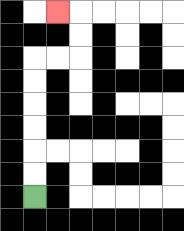{'start': '[1, 8]', 'end': '[2, 0]', 'path_directions': 'U,U,U,U,U,U,R,R,U,U,L', 'path_coordinates': '[[1, 8], [1, 7], [1, 6], [1, 5], [1, 4], [1, 3], [1, 2], [2, 2], [3, 2], [3, 1], [3, 0], [2, 0]]'}